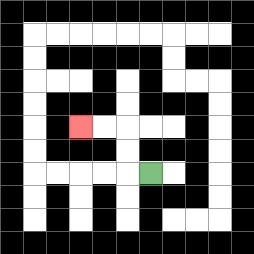{'start': '[6, 7]', 'end': '[3, 5]', 'path_directions': 'L,U,U,L,L', 'path_coordinates': '[[6, 7], [5, 7], [5, 6], [5, 5], [4, 5], [3, 5]]'}